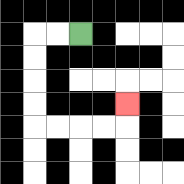{'start': '[3, 1]', 'end': '[5, 4]', 'path_directions': 'L,L,D,D,D,D,R,R,R,R,U', 'path_coordinates': '[[3, 1], [2, 1], [1, 1], [1, 2], [1, 3], [1, 4], [1, 5], [2, 5], [3, 5], [4, 5], [5, 5], [5, 4]]'}